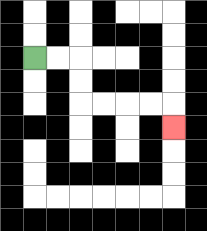{'start': '[1, 2]', 'end': '[7, 5]', 'path_directions': 'R,R,D,D,R,R,R,R,D', 'path_coordinates': '[[1, 2], [2, 2], [3, 2], [3, 3], [3, 4], [4, 4], [5, 4], [6, 4], [7, 4], [7, 5]]'}